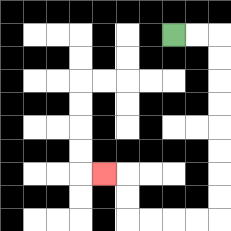{'start': '[7, 1]', 'end': '[4, 7]', 'path_directions': 'R,R,D,D,D,D,D,D,D,D,L,L,L,L,U,U,L', 'path_coordinates': '[[7, 1], [8, 1], [9, 1], [9, 2], [9, 3], [9, 4], [9, 5], [9, 6], [9, 7], [9, 8], [9, 9], [8, 9], [7, 9], [6, 9], [5, 9], [5, 8], [5, 7], [4, 7]]'}